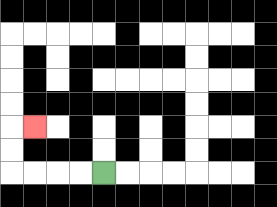{'start': '[4, 7]', 'end': '[1, 5]', 'path_directions': 'L,L,L,L,U,U,R', 'path_coordinates': '[[4, 7], [3, 7], [2, 7], [1, 7], [0, 7], [0, 6], [0, 5], [1, 5]]'}